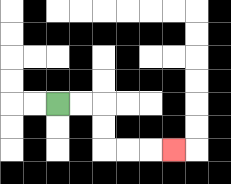{'start': '[2, 4]', 'end': '[7, 6]', 'path_directions': 'R,R,D,D,R,R,R', 'path_coordinates': '[[2, 4], [3, 4], [4, 4], [4, 5], [4, 6], [5, 6], [6, 6], [7, 6]]'}